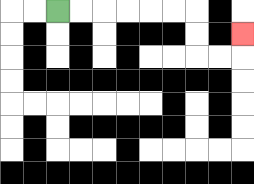{'start': '[2, 0]', 'end': '[10, 1]', 'path_directions': 'R,R,R,R,R,R,D,D,R,R,U', 'path_coordinates': '[[2, 0], [3, 0], [4, 0], [5, 0], [6, 0], [7, 0], [8, 0], [8, 1], [8, 2], [9, 2], [10, 2], [10, 1]]'}